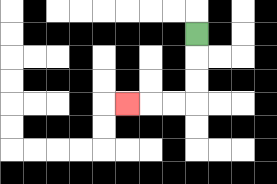{'start': '[8, 1]', 'end': '[5, 4]', 'path_directions': 'D,D,D,L,L,L', 'path_coordinates': '[[8, 1], [8, 2], [8, 3], [8, 4], [7, 4], [6, 4], [5, 4]]'}